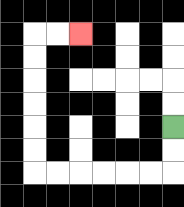{'start': '[7, 5]', 'end': '[3, 1]', 'path_directions': 'D,D,L,L,L,L,L,L,U,U,U,U,U,U,R,R', 'path_coordinates': '[[7, 5], [7, 6], [7, 7], [6, 7], [5, 7], [4, 7], [3, 7], [2, 7], [1, 7], [1, 6], [1, 5], [1, 4], [1, 3], [1, 2], [1, 1], [2, 1], [3, 1]]'}